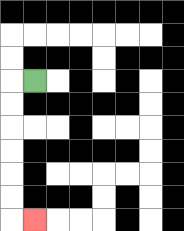{'start': '[1, 3]', 'end': '[1, 9]', 'path_directions': 'L,D,D,D,D,D,D,R', 'path_coordinates': '[[1, 3], [0, 3], [0, 4], [0, 5], [0, 6], [0, 7], [0, 8], [0, 9], [1, 9]]'}